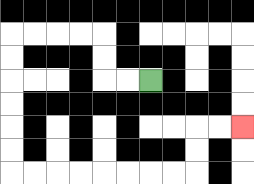{'start': '[6, 3]', 'end': '[10, 5]', 'path_directions': 'L,L,U,U,L,L,L,L,D,D,D,D,D,D,R,R,R,R,R,R,R,R,U,U,R,R', 'path_coordinates': '[[6, 3], [5, 3], [4, 3], [4, 2], [4, 1], [3, 1], [2, 1], [1, 1], [0, 1], [0, 2], [0, 3], [0, 4], [0, 5], [0, 6], [0, 7], [1, 7], [2, 7], [3, 7], [4, 7], [5, 7], [6, 7], [7, 7], [8, 7], [8, 6], [8, 5], [9, 5], [10, 5]]'}